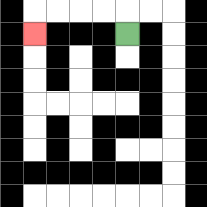{'start': '[5, 1]', 'end': '[1, 1]', 'path_directions': 'U,L,L,L,L,D', 'path_coordinates': '[[5, 1], [5, 0], [4, 0], [3, 0], [2, 0], [1, 0], [1, 1]]'}